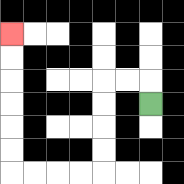{'start': '[6, 4]', 'end': '[0, 1]', 'path_directions': 'U,L,L,D,D,D,D,L,L,L,L,U,U,U,U,U,U', 'path_coordinates': '[[6, 4], [6, 3], [5, 3], [4, 3], [4, 4], [4, 5], [4, 6], [4, 7], [3, 7], [2, 7], [1, 7], [0, 7], [0, 6], [0, 5], [0, 4], [0, 3], [0, 2], [0, 1]]'}